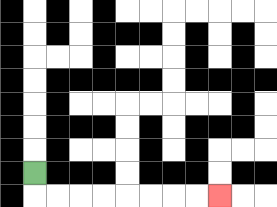{'start': '[1, 7]', 'end': '[9, 8]', 'path_directions': 'D,R,R,R,R,R,R,R,R', 'path_coordinates': '[[1, 7], [1, 8], [2, 8], [3, 8], [4, 8], [5, 8], [6, 8], [7, 8], [8, 8], [9, 8]]'}